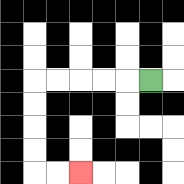{'start': '[6, 3]', 'end': '[3, 7]', 'path_directions': 'L,L,L,L,L,D,D,D,D,R,R', 'path_coordinates': '[[6, 3], [5, 3], [4, 3], [3, 3], [2, 3], [1, 3], [1, 4], [1, 5], [1, 6], [1, 7], [2, 7], [3, 7]]'}